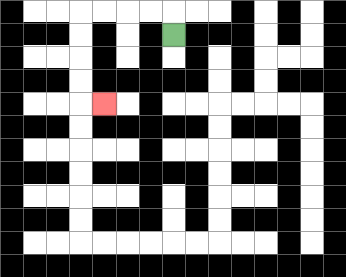{'start': '[7, 1]', 'end': '[4, 4]', 'path_directions': 'U,L,L,L,L,D,D,D,D,R', 'path_coordinates': '[[7, 1], [7, 0], [6, 0], [5, 0], [4, 0], [3, 0], [3, 1], [3, 2], [3, 3], [3, 4], [4, 4]]'}